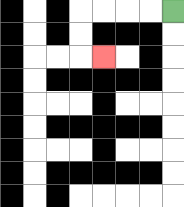{'start': '[7, 0]', 'end': '[4, 2]', 'path_directions': 'L,L,L,L,D,D,R', 'path_coordinates': '[[7, 0], [6, 0], [5, 0], [4, 0], [3, 0], [3, 1], [3, 2], [4, 2]]'}